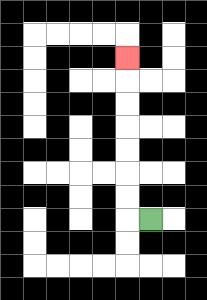{'start': '[6, 9]', 'end': '[5, 2]', 'path_directions': 'L,U,U,U,U,U,U,U', 'path_coordinates': '[[6, 9], [5, 9], [5, 8], [5, 7], [5, 6], [5, 5], [5, 4], [5, 3], [5, 2]]'}